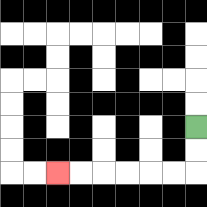{'start': '[8, 5]', 'end': '[2, 7]', 'path_directions': 'D,D,L,L,L,L,L,L', 'path_coordinates': '[[8, 5], [8, 6], [8, 7], [7, 7], [6, 7], [5, 7], [4, 7], [3, 7], [2, 7]]'}